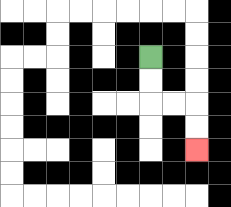{'start': '[6, 2]', 'end': '[8, 6]', 'path_directions': 'D,D,R,R,D,D', 'path_coordinates': '[[6, 2], [6, 3], [6, 4], [7, 4], [8, 4], [8, 5], [8, 6]]'}